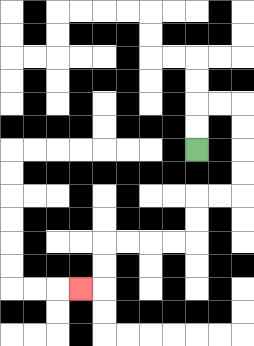{'start': '[8, 6]', 'end': '[3, 12]', 'path_directions': 'U,U,R,R,D,D,D,D,L,L,D,D,L,L,L,L,D,D,L', 'path_coordinates': '[[8, 6], [8, 5], [8, 4], [9, 4], [10, 4], [10, 5], [10, 6], [10, 7], [10, 8], [9, 8], [8, 8], [8, 9], [8, 10], [7, 10], [6, 10], [5, 10], [4, 10], [4, 11], [4, 12], [3, 12]]'}